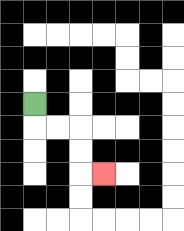{'start': '[1, 4]', 'end': '[4, 7]', 'path_directions': 'D,R,R,D,D,R', 'path_coordinates': '[[1, 4], [1, 5], [2, 5], [3, 5], [3, 6], [3, 7], [4, 7]]'}